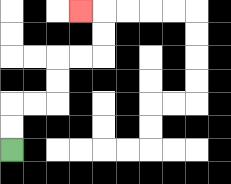{'start': '[0, 6]', 'end': '[3, 0]', 'path_directions': 'U,U,R,R,U,U,R,R,U,U,L', 'path_coordinates': '[[0, 6], [0, 5], [0, 4], [1, 4], [2, 4], [2, 3], [2, 2], [3, 2], [4, 2], [4, 1], [4, 0], [3, 0]]'}